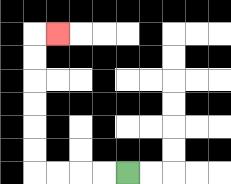{'start': '[5, 7]', 'end': '[2, 1]', 'path_directions': 'L,L,L,L,U,U,U,U,U,U,R', 'path_coordinates': '[[5, 7], [4, 7], [3, 7], [2, 7], [1, 7], [1, 6], [1, 5], [1, 4], [1, 3], [1, 2], [1, 1], [2, 1]]'}